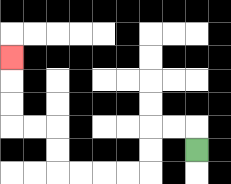{'start': '[8, 6]', 'end': '[0, 2]', 'path_directions': 'U,L,L,D,D,L,L,L,L,U,U,L,L,U,U,U', 'path_coordinates': '[[8, 6], [8, 5], [7, 5], [6, 5], [6, 6], [6, 7], [5, 7], [4, 7], [3, 7], [2, 7], [2, 6], [2, 5], [1, 5], [0, 5], [0, 4], [0, 3], [0, 2]]'}